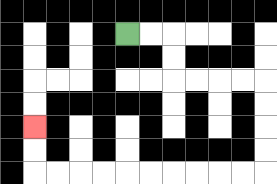{'start': '[5, 1]', 'end': '[1, 5]', 'path_directions': 'R,R,D,D,R,R,R,R,D,D,D,D,L,L,L,L,L,L,L,L,L,L,U,U', 'path_coordinates': '[[5, 1], [6, 1], [7, 1], [7, 2], [7, 3], [8, 3], [9, 3], [10, 3], [11, 3], [11, 4], [11, 5], [11, 6], [11, 7], [10, 7], [9, 7], [8, 7], [7, 7], [6, 7], [5, 7], [4, 7], [3, 7], [2, 7], [1, 7], [1, 6], [1, 5]]'}